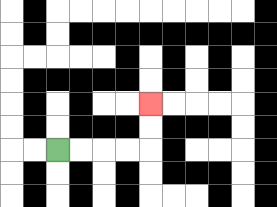{'start': '[2, 6]', 'end': '[6, 4]', 'path_directions': 'R,R,R,R,U,U', 'path_coordinates': '[[2, 6], [3, 6], [4, 6], [5, 6], [6, 6], [6, 5], [6, 4]]'}